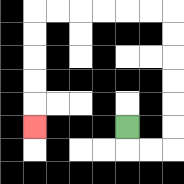{'start': '[5, 5]', 'end': '[1, 5]', 'path_directions': 'D,R,R,U,U,U,U,U,U,L,L,L,L,L,L,D,D,D,D,D', 'path_coordinates': '[[5, 5], [5, 6], [6, 6], [7, 6], [7, 5], [7, 4], [7, 3], [7, 2], [7, 1], [7, 0], [6, 0], [5, 0], [4, 0], [3, 0], [2, 0], [1, 0], [1, 1], [1, 2], [1, 3], [1, 4], [1, 5]]'}